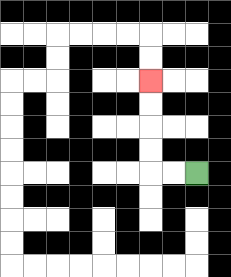{'start': '[8, 7]', 'end': '[6, 3]', 'path_directions': 'L,L,U,U,U,U', 'path_coordinates': '[[8, 7], [7, 7], [6, 7], [6, 6], [6, 5], [6, 4], [6, 3]]'}